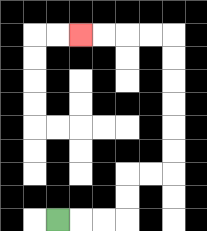{'start': '[2, 9]', 'end': '[3, 1]', 'path_directions': 'R,R,R,U,U,R,R,U,U,U,U,U,U,L,L,L,L', 'path_coordinates': '[[2, 9], [3, 9], [4, 9], [5, 9], [5, 8], [5, 7], [6, 7], [7, 7], [7, 6], [7, 5], [7, 4], [7, 3], [7, 2], [7, 1], [6, 1], [5, 1], [4, 1], [3, 1]]'}